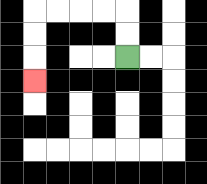{'start': '[5, 2]', 'end': '[1, 3]', 'path_directions': 'U,U,L,L,L,L,D,D,D', 'path_coordinates': '[[5, 2], [5, 1], [5, 0], [4, 0], [3, 0], [2, 0], [1, 0], [1, 1], [1, 2], [1, 3]]'}